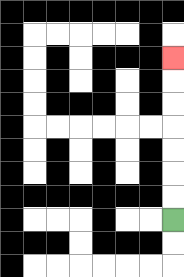{'start': '[7, 9]', 'end': '[7, 2]', 'path_directions': 'U,U,U,U,U,U,U', 'path_coordinates': '[[7, 9], [7, 8], [7, 7], [7, 6], [7, 5], [7, 4], [7, 3], [7, 2]]'}